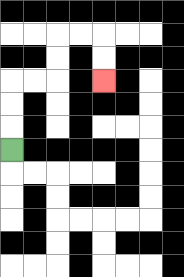{'start': '[0, 6]', 'end': '[4, 3]', 'path_directions': 'U,U,U,R,R,U,U,R,R,D,D', 'path_coordinates': '[[0, 6], [0, 5], [0, 4], [0, 3], [1, 3], [2, 3], [2, 2], [2, 1], [3, 1], [4, 1], [4, 2], [4, 3]]'}